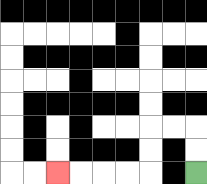{'start': '[8, 7]', 'end': '[2, 7]', 'path_directions': 'U,U,L,L,D,D,L,L,L,L', 'path_coordinates': '[[8, 7], [8, 6], [8, 5], [7, 5], [6, 5], [6, 6], [6, 7], [5, 7], [4, 7], [3, 7], [2, 7]]'}